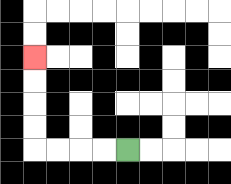{'start': '[5, 6]', 'end': '[1, 2]', 'path_directions': 'L,L,L,L,U,U,U,U', 'path_coordinates': '[[5, 6], [4, 6], [3, 6], [2, 6], [1, 6], [1, 5], [1, 4], [1, 3], [1, 2]]'}